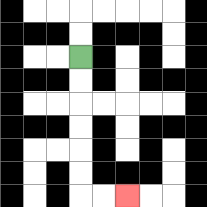{'start': '[3, 2]', 'end': '[5, 8]', 'path_directions': 'D,D,D,D,D,D,R,R', 'path_coordinates': '[[3, 2], [3, 3], [3, 4], [3, 5], [3, 6], [3, 7], [3, 8], [4, 8], [5, 8]]'}